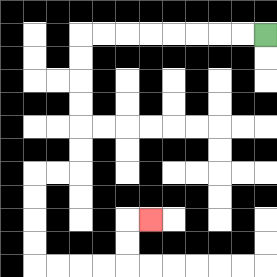{'start': '[11, 1]', 'end': '[6, 9]', 'path_directions': 'L,L,L,L,L,L,L,L,D,D,D,D,D,D,L,L,D,D,D,D,R,R,R,R,U,U,R', 'path_coordinates': '[[11, 1], [10, 1], [9, 1], [8, 1], [7, 1], [6, 1], [5, 1], [4, 1], [3, 1], [3, 2], [3, 3], [3, 4], [3, 5], [3, 6], [3, 7], [2, 7], [1, 7], [1, 8], [1, 9], [1, 10], [1, 11], [2, 11], [3, 11], [4, 11], [5, 11], [5, 10], [5, 9], [6, 9]]'}